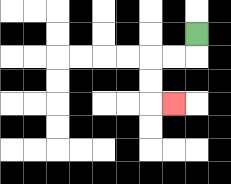{'start': '[8, 1]', 'end': '[7, 4]', 'path_directions': 'D,L,L,D,D,R', 'path_coordinates': '[[8, 1], [8, 2], [7, 2], [6, 2], [6, 3], [6, 4], [7, 4]]'}